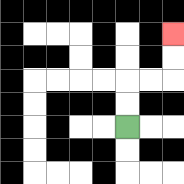{'start': '[5, 5]', 'end': '[7, 1]', 'path_directions': 'U,U,R,R,U,U', 'path_coordinates': '[[5, 5], [5, 4], [5, 3], [6, 3], [7, 3], [7, 2], [7, 1]]'}